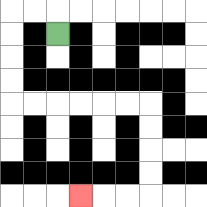{'start': '[2, 1]', 'end': '[3, 8]', 'path_directions': 'U,L,L,D,D,D,D,R,R,R,R,R,R,D,D,D,D,L,L,L', 'path_coordinates': '[[2, 1], [2, 0], [1, 0], [0, 0], [0, 1], [0, 2], [0, 3], [0, 4], [1, 4], [2, 4], [3, 4], [4, 4], [5, 4], [6, 4], [6, 5], [6, 6], [6, 7], [6, 8], [5, 8], [4, 8], [3, 8]]'}